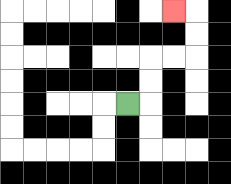{'start': '[5, 4]', 'end': '[7, 0]', 'path_directions': 'R,U,U,R,R,U,U,L', 'path_coordinates': '[[5, 4], [6, 4], [6, 3], [6, 2], [7, 2], [8, 2], [8, 1], [8, 0], [7, 0]]'}